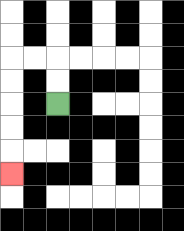{'start': '[2, 4]', 'end': '[0, 7]', 'path_directions': 'U,U,L,L,D,D,D,D,D', 'path_coordinates': '[[2, 4], [2, 3], [2, 2], [1, 2], [0, 2], [0, 3], [0, 4], [0, 5], [0, 6], [0, 7]]'}